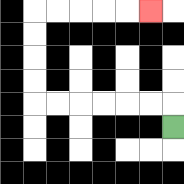{'start': '[7, 5]', 'end': '[6, 0]', 'path_directions': 'U,L,L,L,L,L,L,U,U,U,U,R,R,R,R,R', 'path_coordinates': '[[7, 5], [7, 4], [6, 4], [5, 4], [4, 4], [3, 4], [2, 4], [1, 4], [1, 3], [1, 2], [1, 1], [1, 0], [2, 0], [3, 0], [4, 0], [5, 0], [6, 0]]'}